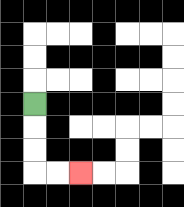{'start': '[1, 4]', 'end': '[3, 7]', 'path_directions': 'D,D,D,R,R', 'path_coordinates': '[[1, 4], [1, 5], [1, 6], [1, 7], [2, 7], [3, 7]]'}